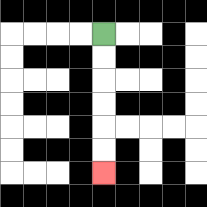{'start': '[4, 1]', 'end': '[4, 7]', 'path_directions': 'D,D,D,D,D,D', 'path_coordinates': '[[4, 1], [4, 2], [4, 3], [4, 4], [4, 5], [4, 6], [4, 7]]'}